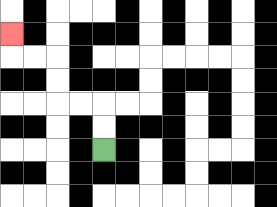{'start': '[4, 6]', 'end': '[0, 1]', 'path_directions': 'U,U,L,L,U,U,L,L,U', 'path_coordinates': '[[4, 6], [4, 5], [4, 4], [3, 4], [2, 4], [2, 3], [2, 2], [1, 2], [0, 2], [0, 1]]'}